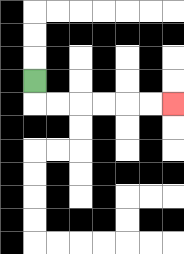{'start': '[1, 3]', 'end': '[7, 4]', 'path_directions': 'D,R,R,R,R,R,R', 'path_coordinates': '[[1, 3], [1, 4], [2, 4], [3, 4], [4, 4], [5, 4], [6, 4], [7, 4]]'}